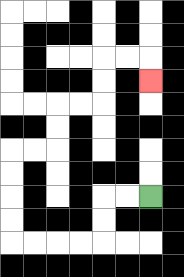{'start': '[6, 8]', 'end': '[6, 3]', 'path_directions': 'L,L,D,D,L,L,L,L,U,U,U,U,R,R,U,U,R,R,U,U,R,R,D', 'path_coordinates': '[[6, 8], [5, 8], [4, 8], [4, 9], [4, 10], [3, 10], [2, 10], [1, 10], [0, 10], [0, 9], [0, 8], [0, 7], [0, 6], [1, 6], [2, 6], [2, 5], [2, 4], [3, 4], [4, 4], [4, 3], [4, 2], [5, 2], [6, 2], [6, 3]]'}